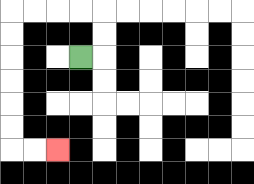{'start': '[3, 2]', 'end': '[2, 6]', 'path_directions': 'R,U,U,L,L,L,L,D,D,D,D,D,D,R,R', 'path_coordinates': '[[3, 2], [4, 2], [4, 1], [4, 0], [3, 0], [2, 0], [1, 0], [0, 0], [0, 1], [0, 2], [0, 3], [0, 4], [0, 5], [0, 6], [1, 6], [2, 6]]'}